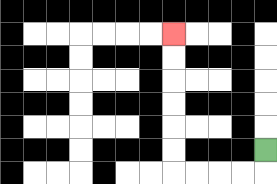{'start': '[11, 6]', 'end': '[7, 1]', 'path_directions': 'D,L,L,L,L,U,U,U,U,U,U', 'path_coordinates': '[[11, 6], [11, 7], [10, 7], [9, 7], [8, 7], [7, 7], [7, 6], [7, 5], [7, 4], [7, 3], [7, 2], [7, 1]]'}